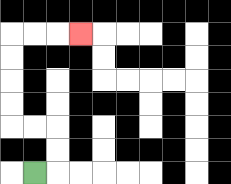{'start': '[1, 7]', 'end': '[3, 1]', 'path_directions': 'R,U,U,L,L,U,U,U,U,R,R,R', 'path_coordinates': '[[1, 7], [2, 7], [2, 6], [2, 5], [1, 5], [0, 5], [0, 4], [0, 3], [0, 2], [0, 1], [1, 1], [2, 1], [3, 1]]'}